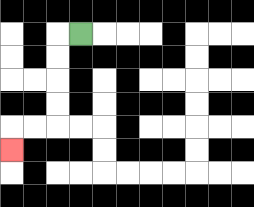{'start': '[3, 1]', 'end': '[0, 6]', 'path_directions': 'L,D,D,D,D,L,L,D', 'path_coordinates': '[[3, 1], [2, 1], [2, 2], [2, 3], [2, 4], [2, 5], [1, 5], [0, 5], [0, 6]]'}